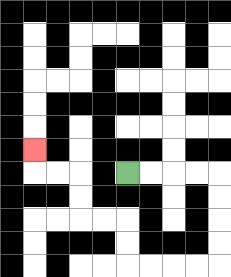{'start': '[5, 7]', 'end': '[1, 6]', 'path_directions': 'R,R,R,R,D,D,D,D,L,L,L,L,U,U,L,L,U,U,L,L,U', 'path_coordinates': '[[5, 7], [6, 7], [7, 7], [8, 7], [9, 7], [9, 8], [9, 9], [9, 10], [9, 11], [8, 11], [7, 11], [6, 11], [5, 11], [5, 10], [5, 9], [4, 9], [3, 9], [3, 8], [3, 7], [2, 7], [1, 7], [1, 6]]'}